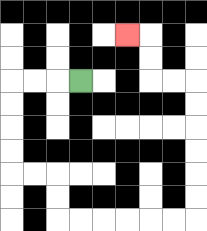{'start': '[3, 3]', 'end': '[5, 1]', 'path_directions': 'L,L,L,D,D,D,D,R,R,D,D,R,R,R,R,R,R,U,U,U,U,U,U,L,L,U,U,L', 'path_coordinates': '[[3, 3], [2, 3], [1, 3], [0, 3], [0, 4], [0, 5], [0, 6], [0, 7], [1, 7], [2, 7], [2, 8], [2, 9], [3, 9], [4, 9], [5, 9], [6, 9], [7, 9], [8, 9], [8, 8], [8, 7], [8, 6], [8, 5], [8, 4], [8, 3], [7, 3], [6, 3], [6, 2], [6, 1], [5, 1]]'}